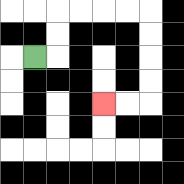{'start': '[1, 2]', 'end': '[4, 4]', 'path_directions': 'R,U,U,R,R,R,R,D,D,D,D,L,L', 'path_coordinates': '[[1, 2], [2, 2], [2, 1], [2, 0], [3, 0], [4, 0], [5, 0], [6, 0], [6, 1], [6, 2], [6, 3], [6, 4], [5, 4], [4, 4]]'}